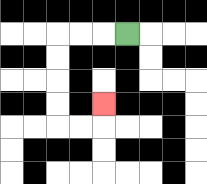{'start': '[5, 1]', 'end': '[4, 4]', 'path_directions': 'L,L,L,D,D,D,D,R,R,U', 'path_coordinates': '[[5, 1], [4, 1], [3, 1], [2, 1], [2, 2], [2, 3], [2, 4], [2, 5], [3, 5], [4, 5], [4, 4]]'}